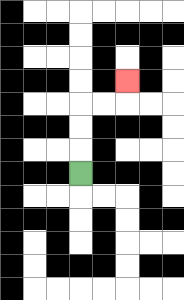{'start': '[3, 7]', 'end': '[5, 3]', 'path_directions': 'U,U,U,R,R,U', 'path_coordinates': '[[3, 7], [3, 6], [3, 5], [3, 4], [4, 4], [5, 4], [5, 3]]'}